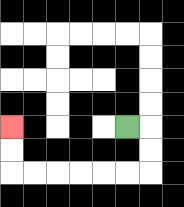{'start': '[5, 5]', 'end': '[0, 5]', 'path_directions': 'R,D,D,L,L,L,L,L,L,U,U', 'path_coordinates': '[[5, 5], [6, 5], [6, 6], [6, 7], [5, 7], [4, 7], [3, 7], [2, 7], [1, 7], [0, 7], [0, 6], [0, 5]]'}